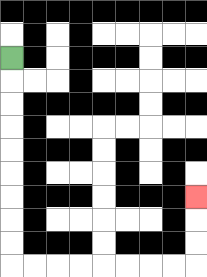{'start': '[0, 2]', 'end': '[8, 8]', 'path_directions': 'D,D,D,D,D,D,D,D,D,R,R,R,R,R,R,R,R,U,U,U', 'path_coordinates': '[[0, 2], [0, 3], [0, 4], [0, 5], [0, 6], [0, 7], [0, 8], [0, 9], [0, 10], [0, 11], [1, 11], [2, 11], [3, 11], [4, 11], [5, 11], [6, 11], [7, 11], [8, 11], [8, 10], [8, 9], [8, 8]]'}